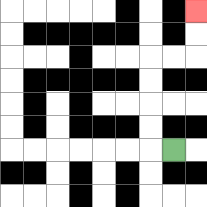{'start': '[7, 6]', 'end': '[8, 0]', 'path_directions': 'L,U,U,U,U,R,R,U,U', 'path_coordinates': '[[7, 6], [6, 6], [6, 5], [6, 4], [6, 3], [6, 2], [7, 2], [8, 2], [8, 1], [8, 0]]'}